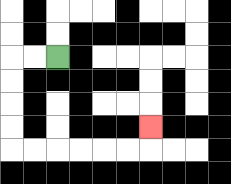{'start': '[2, 2]', 'end': '[6, 5]', 'path_directions': 'L,L,D,D,D,D,R,R,R,R,R,R,U', 'path_coordinates': '[[2, 2], [1, 2], [0, 2], [0, 3], [0, 4], [0, 5], [0, 6], [1, 6], [2, 6], [3, 6], [4, 6], [5, 6], [6, 6], [6, 5]]'}